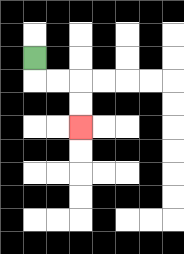{'start': '[1, 2]', 'end': '[3, 5]', 'path_directions': 'D,R,R,D,D', 'path_coordinates': '[[1, 2], [1, 3], [2, 3], [3, 3], [3, 4], [3, 5]]'}